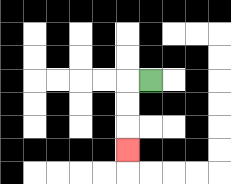{'start': '[6, 3]', 'end': '[5, 6]', 'path_directions': 'L,D,D,D', 'path_coordinates': '[[6, 3], [5, 3], [5, 4], [5, 5], [5, 6]]'}